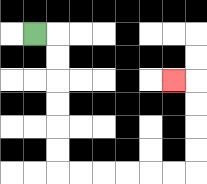{'start': '[1, 1]', 'end': '[7, 3]', 'path_directions': 'R,D,D,D,D,D,D,R,R,R,R,R,R,U,U,U,U,L', 'path_coordinates': '[[1, 1], [2, 1], [2, 2], [2, 3], [2, 4], [2, 5], [2, 6], [2, 7], [3, 7], [4, 7], [5, 7], [6, 7], [7, 7], [8, 7], [8, 6], [8, 5], [8, 4], [8, 3], [7, 3]]'}